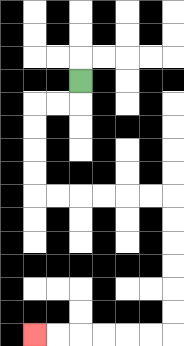{'start': '[3, 3]', 'end': '[1, 14]', 'path_directions': 'D,L,L,D,D,D,D,R,R,R,R,R,R,D,D,D,D,D,D,L,L,L,L,L,L', 'path_coordinates': '[[3, 3], [3, 4], [2, 4], [1, 4], [1, 5], [1, 6], [1, 7], [1, 8], [2, 8], [3, 8], [4, 8], [5, 8], [6, 8], [7, 8], [7, 9], [7, 10], [7, 11], [7, 12], [7, 13], [7, 14], [6, 14], [5, 14], [4, 14], [3, 14], [2, 14], [1, 14]]'}